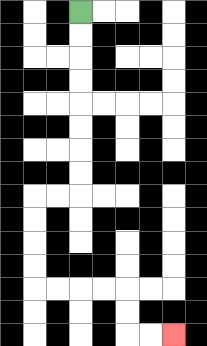{'start': '[3, 0]', 'end': '[7, 14]', 'path_directions': 'D,D,D,D,D,D,D,D,L,L,D,D,D,D,R,R,R,R,D,D,R,R', 'path_coordinates': '[[3, 0], [3, 1], [3, 2], [3, 3], [3, 4], [3, 5], [3, 6], [3, 7], [3, 8], [2, 8], [1, 8], [1, 9], [1, 10], [1, 11], [1, 12], [2, 12], [3, 12], [4, 12], [5, 12], [5, 13], [5, 14], [6, 14], [7, 14]]'}